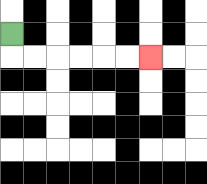{'start': '[0, 1]', 'end': '[6, 2]', 'path_directions': 'D,R,R,R,R,R,R', 'path_coordinates': '[[0, 1], [0, 2], [1, 2], [2, 2], [3, 2], [4, 2], [5, 2], [6, 2]]'}